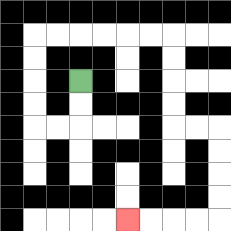{'start': '[3, 3]', 'end': '[5, 9]', 'path_directions': 'D,D,L,L,U,U,U,U,R,R,R,R,R,R,D,D,D,D,R,R,D,D,D,D,L,L,L,L', 'path_coordinates': '[[3, 3], [3, 4], [3, 5], [2, 5], [1, 5], [1, 4], [1, 3], [1, 2], [1, 1], [2, 1], [3, 1], [4, 1], [5, 1], [6, 1], [7, 1], [7, 2], [7, 3], [7, 4], [7, 5], [8, 5], [9, 5], [9, 6], [9, 7], [9, 8], [9, 9], [8, 9], [7, 9], [6, 9], [5, 9]]'}